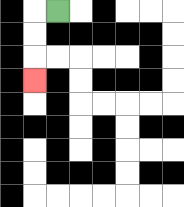{'start': '[2, 0]', 'end': '[1, 3]', 'path_directions': 'L,D,D,D', 'path_coordinates': '[[2, 0], [1, 0], [1, 1], [1, 2], [1, 3]]'}